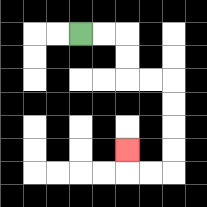{'start': '[3, 1]', 'end': '[5, 6]', 'path_directions': 'R,R,D,D,R,R,D,D,D,D,L,L,U', 'path_coordinates': '[[3, 1], [4, 1], [5, 1], [5, 2], [5, 3], [6, 3], [7, 3], [7, 4], [7, 5], [7, 6], [7, 7], [6, 7], [5, 7], [5, 6]]'}